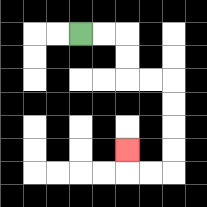{'start': '[3, 1]', 'end': '[5, 6]', 'path_directions': 'R,R,D,D,R,R,D,D,D,D,L,L,U', 'path_coordinates': '[[3, 1], [4, 1], [5, 1], [5, 2], [5, 3], [6, 3], [7, 3], [7, 4], [7, 5], [7, 6], [7, 7], [6, 7], [5, 7], [5, 6]]'}